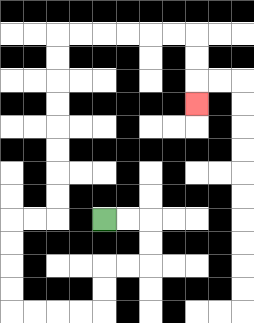{'start': '[4, 9]', 'end': '[8, 4]', 'path_directions': 'R,R,D,D,L,L,D,D,L,L,L,L,U,U,U,U,R,R,U,U,U,U,U,U,U,U,R,R,R,R,R,R,D,D,D', 'path_coordinates': '[[4, 9], [5, 9], [6, 9], [6, 10], [6, 11], [5, 11], [4, 11], [4, 12], [4, 13], [3, 13], [2, 13], [1, 13], [0, 13], [0, 12], [0, 11], [0, 10], [0, 9], [1, 9], [2, 9], [2, 8], [2, 7], [2, 6], [2, 5], [2, 4], [2, 3], [2, 2], [2, 1], [3, 1], [4, 1], [5, 1], [6, 1], [7, 1], [8, 1], [8, 2], [8, 3], [8, 4]]'}